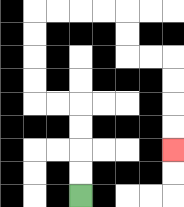{'start': '[3, 8]', 'end': '[7, 6]', 'path_directions': 'U,U,U,U,L,L,U,U,U,U,R,R,R,R,D,D,R,R,D,D,D,D', 'path_coordinates': '[[3, 8], [3, 7], [3, 6], [3, 5], [3, 4], [2, 4], [1, 4], [1, 3], [1, 2], [1, 1], [1, 0], [2, 0], [3, 0], [4, 0], [5, 0], [5, 1], [5, 2], [6, 2], [7, 2], [7, 3], [7, 4], [7, 5], [7, 6]]'}